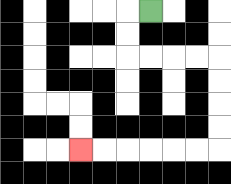{'start': '[6, 0]', 'end': '[3, 6]', 'path_directions': 'L,D,D,R,R,R,R,D,D,D,D,L,L,L,L,L,L', 'path_coordinates': '[[6, 0], [5, 0], [5, 1], [5, 2], [6, 2], [7, 2], [8, 2], [9, 2], [9, 3], [9, 4], [9, 5], [9, 6], [8, 6], [7, 6], [6, 6], [5, 6], [4, 6], [3, 6]]'}